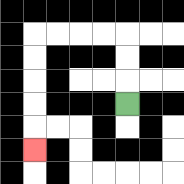{'start': '[5, 4]', 'end': '[1, 6]', 'path_directions': 'U,U,U,L,L,L,L,D,D,D,D,D', 'path_coordinates': '[[5, 4], [5, 3], [5, 2], [5, 1], [4, 1], [3, 1], [2, 1], [1, 1], [1, 2], [1, 3], [1, 4], [1, 5], [1, 6]]'}